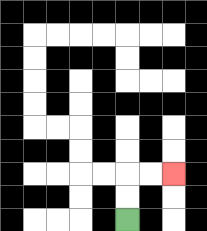{'start': '[5, 9]', 'end': '[7, 7]', 'path_directions': 'U,U,R,R', 'path_coordinates': '[[5, 9], [5, 8], [5, 7], [6, 7], [7, 7]]'}